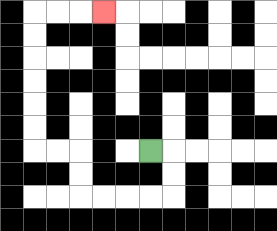{'start': '[6, 6]', 'end': '[4, 0]', 'path_directions': 'R,D,D,L,L,L,L,U,U,L,L,U,U,U,U,U,U,R,R,R', 'path_coordinates': '[[6, 6], [7, 6], [7, 7], [7, 8], [6, 8], [5, 8], [4, 8], [3, 8], [3, 7], [3, 6], [2, 6], [1, 6], [1, 5], [1, 4], [1, 3], [1, 2], [1, 1], [1, 0], [2, 0], [3, 0], [4, 0]]'}